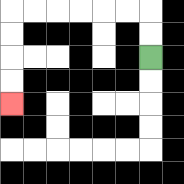{'start': '[6, 2]', 'end': '[0, 4]', 'path_directions': 'U,U,L,L,L,L,L,L,D,D,D,D', 'path_coordinates': '[[6, 2], [6, 1], [6, 0], [5, 0], [4, 0], [3, 0], [2, 0], [1, 0], [0, 0], [0, 1], [0, 2], [0, 3], [0, 4]]'}